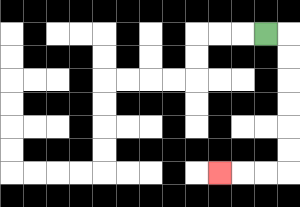{'start': '[11, 1]', 'end': '[9, 7]', 'path_directions': 'R,D,D,D,D,D,D,L,L,L', 'path_coordinates': '[[11, 1], [12, 1], [12, 2], [12, 3], [12, 4], [12, 5], [12, 6], [12, 7], [11, 7], [10, 7], [9, 7]]'}